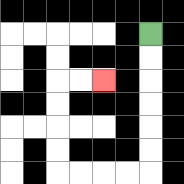{'start': '[6, 1]', 'end': '[4, 3]', 'path_directions': 'D,D,D,D,D,D,L,L,L,L,U,U,U,U,R,R', 'path_coordinates': '[[6, 1], [6, 2], [6, 3], [6, 4], [6, 5], [6, 6], [6, 7], [5, 7], [4, 7], [3, 7], [2, 7], [2, 6], [2, 5], [2, 4], [2, 3], [3, 3], [4, 3]]'}